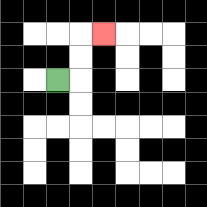{'start': '[2, 3]', 'end': '[4, 1]', 'path_directions': 'R,U,U,R', 'path_coordinates': '[[2, 3], [3, 3], [3, 2], [3, 1], [4, 1]]'}